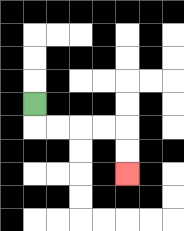{'start': '[1, 4]', 'end': '[5, 7]', 'path_directions': 'D,R,R,R,R,D,D', 'path_coordinates': '[[1, 4], [1, 5], [2, 5], [3, 5], [4, 5], [5, 5], [5, 6], [5, 7]]'}